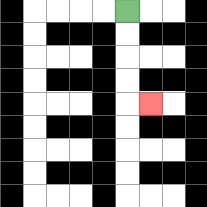{'start': '[5, 0]', 'end': '[6, 4]', 'path_directions': 'D,D,D,D,R', 'path_coordinates': '[[5, 0], [5, 1], [5, 2], [5, 3], [5, 4], [6, 4]]'}